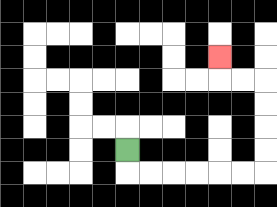{'start': '[5, 6]', 'end': '[9, 2]', 'path_directions': 'D,R,R,R,R,R,R,U,U,U,U,L,L,U', 'path_coordinates': '[[5, 6], [5, 7], [6, 7], [7, 7], [8, 7], [9, 7], [10, 7], [11, 7], [11, 6], [11, 5], [11, 4], [11, 3], [10, 3], [9, 3], [9, 2]]'}